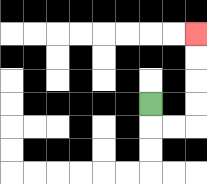{'start': '[6, 4]', 'end': '[8, 1]', 'path_directions': 'D,R,R,U,U,U,U', 'path_coordinates': '[[6, 4], [6, 5], [7, 5], [8, 5], [8, 4], [8, 3], [8, 2], [8, 1]]'}